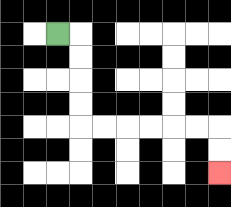{'start': '[2, 1]', 'end': '[9, 7]', 'path_directions': 'R,D,D,D,D,R,R,R,R,R,R,D,D', 'path_coordinates': '[[2, 1], [3, 1], [3, 2], [3, 3], [3, 4], [3, 5], [4, 5], [5, 5], [6, 5], [7, 5], [8, 5], [9, 5], [9, 6], [9, 7]]'}